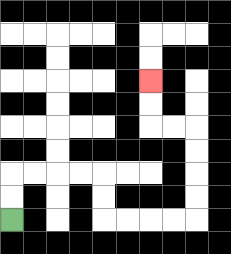{'start': '[0, 9]', 'end': '[6, 3]', 'path_directions': 'U,U,R,R,R,R,D,D,R,R,R,R,U,U,U,U,L,L,U,U', 'path_coordinates': '[[0, 9], [0, 8], [0, 7], [1, 7], [2, 7], [3, 7], [4, 7], [4, 8], [4, 9], [5, 9], [6, 9], [7, 9], [8, 9], [8, 8], [8, 7], [8, 6], [8, 5], [7, 5], [6, 5], [6, 4], [6, 3]]'}